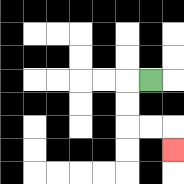{'start': '[6, 3]', 'end': '[7, 6]', 'path_directions': 'L,D,D,R,R,D', 'path_coordinates': '[[6, 3], [5, 3], [5, 4], [5, 5], [6, 5], [7, 5], [7, 6]]'}